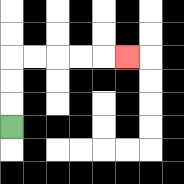{'start': '[0, 5]', 'end': '[5, 2]', 'path_directions': 'U,U,U,R,R,R,R,R', 'path_coordinates': '[[0, 5], [0, 4], [0, 3], [0, 2], [1, 2], [2, 2], [3, 2], [4, 2], [5, 2]]'}